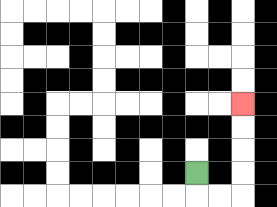{'start': '[8, 7]', 'end': '[10, 4]', 'path_directions': 'D,R,R,U,U,U,U', 'path_coordinates': '[[8, 7], [8, 8], [9, 8], [10, 8], [10, 7], [10, 6], [10, 5], [10, 4]]'}